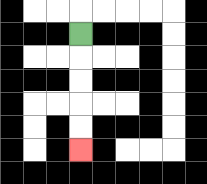{'start': '[3, 1]', 'end': '[3, 6]', 'path_directions': 'D,D,D,D,D', 'path_coordinates': '[[3, 1], [3, 2], [3, 3], [3, 4], [3, 5], [3, 6]]'}